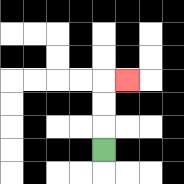{'start': '[4, 6]', 'end': '[5, 3]', 'path_directions': 'U,U,U,R', 'path_coordinates': '[[4, 6], [4, 5], [4, 4], [4, 3], [5, 3]]'}